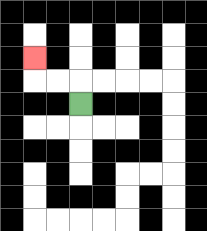{'start': '[3, 4]', 'end': '[1, 2]', 'path_directions': 'U,L,L,U', 'path_coordinates': '[[3, 4], [3, 3], [2, 3], [1, 3], [1, 2]]'}